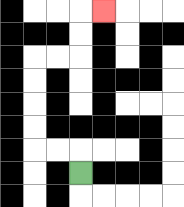{'start': '[3, 7]', 'end': '[4, 0]', 'path_directions': 'U,L,L,U,U,U,U,R,R,U,U,R', 'path_coordinates': '[[3, 7], [3, 6], [2, 6], [1, 6], [1, 5], [1, 4], [1, 3], [1, 2], [2, 2], [3, 2], [3, 1], [3, 0], [4, 0]]'}